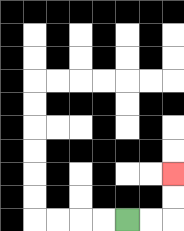{'start': '[5, 9]', 'end': '[7, 7]', 'path_directions': 'R,R,U,U', 'path_coordinates': '[[5, 9], [6, 9], [7, 9], [7, 8], [7, 7]]'}